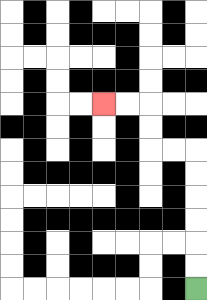{'start': '[8, 12]', 'end': '[4, 4]', 'path_directions': 'U,U,U,U,U,U,L,L,U,U,L,L', 'path_coordinates': '[[8, 12], [8, 11], [8, 10], [8, 9], [8, 8], [8, 7], [8, 6], [7, 6], [6, 6], [6, 5], [6, 4], [5, 4], [4, 4]]'}